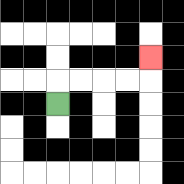{'start': '[2, 4]', 'end': '[6, 2]', 'path_directions': 'U,R,R,R,R,U', 'path_coordinates': '[[2, 4], [2, 3], [3, 3], [4, 3], [5, 3], [6, 3], [6, 2]]'}